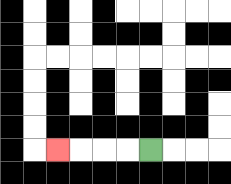{'start': '[6, 6]', 'end': '[2, 6]', 'path_directions': 'L,L,L,L', 'path_coordinates': '[[6, 6], [5, 6], [4, 6], [3, 6], [2, 6]]'}